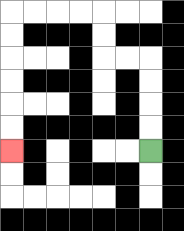{'start': '[6, 6]', 'end': '[0, 6]', 'path_directions': 'U,U,U,U,L,L,U,U,L,L,L,L,D,D,D,D,D,D', 'path_coordinates': '[[6, 6], [6, 5], [6, 4], [6, 3], [6, 2], [5, 2], [4, 2], [4, 1], [4, 0], [3, 0], [2, 0], [1, 0], [0, 0], [0, 1], [0, 2], [0, 3], [0, 4], [0, 5], [0, 6]]'}